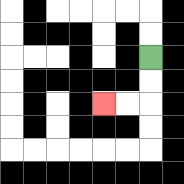{'start': '[6, 2]', 'end': '[4, 4]', 'path_directions': 'D,D,L,L', 'path_coordinates': '[[6, 2], [6, 3], [6, 4], [5, 4], [4, 4]]'}